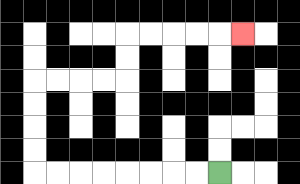{'start': '[9, 7]', 'end': '[10, 1]', 'path_directions': 'L,L,L,L,L,L,L,L,U,U,U,U,R,R,R,R,U,U,R,R,R,R,R', 'path_coordinates': '[[9, 7], [8, 7], [7, 7], [6, 7], [5, 7], [4, 7], [3, 7], [2, 7], [1, 7], [1, 6], [1, 5], [1, 4], [1, 3], [2, 3], [3, 3], [4, 3], [5, 3], [5, 2], [5, 1], [6, 1], [7, 1], [8, 1], [9, 1], [10, 1]]'}